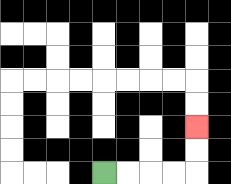{'start': '[4, 7]', 'end': '[8, 5]', 'path_directions': 'R,R,R,R,U,U', 'path_coordinates': '[[4, 7], [5, 7], [6, 7], [7, 7], [8, 7], [8, 6], [8, 5]]'}